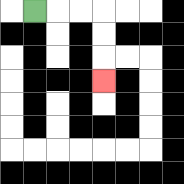{'start': '[1, 0]', 'end': '[4, 3]', 'path_directions': 'R,R,R,D,D,D', 'path_coordinates': '[[1, 0], [2, 0], [3, 0], [4, 0], [4, 1], [4, 2], [4, 3]]'}